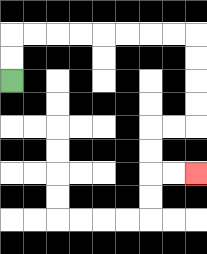{'start': '[0, 3]', 'end': '[8, 7]', 'path_directions': 'U,U,R,R,R,R,R,R,R,R,D,D,D,D,L,L,D,D,R,R', 'path_coordinates': '[[0, 3], [0, 2], [0, 1], [1, 1], [2, 1], [3, 1], [4, 1], [5, 1], [6, 1], [7, 1], [8, 1], [8, 2], [8, 3], [8, 4], [8, 5], [7, 5], [6, 5], [6, 6], [6, 7], [7, 7], [8, 7]]'}